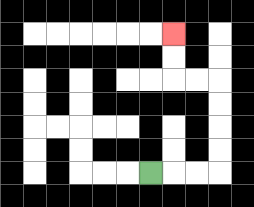{'start': '[6, 7]', 'end': '[7, 1]', 'path_directions': 'R,R,R,U,U,U,U,L,L,U,U', 'path_coordinates': '[[6, 7], [7, 7], [8, 7], [9, 7], [9, 6], [9, 5], [9, 4], [9, 3], [8, 3], [7, 3], [7, 2], [7, 1]]'}